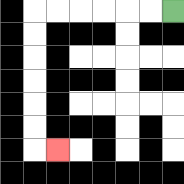{'start': '[7, 0]', 'end': '[2, 6]', 'path_directions': 'L,L,L,L,L,L,D,D,D,D,D,D,R', 'path_coordinates': '[[7, 0], [6, 0], [5, 0], [4, 0], [3, 0], [2, 0], [1, 0], [1, 1], [1, 2], [1, 3], [1, 4], [1, 5], [1, 6], [2, 6]]'}